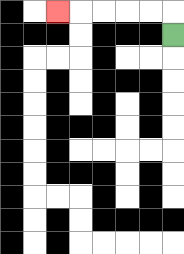{'start': '[7, 1]', 'end': '[2, 0]', 'path_directions': 'U,L,L,L,L,L', 'path_coordinates': '[[7, 1], [7, 0], [6, 0], [5, 0], [4, 0], [3, 0], [2, 0]]'}